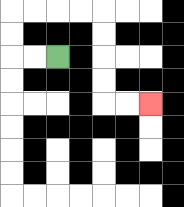{'start': '[2, 2]', 'end': '[6, 4]', 'path_directions': 'L,L,U,U,R,R,R,R,D,D,D,D,R,R', 'path_coordinates': '[[2, 2], [1, 2], [0, 2], [0, 1], [0, 0], [1, 0], [2, 0], [3, 0], [4, 0], [4, 1], [4, 2], [4, 3], [4, 4], [5, 4], [6, 4]]'}